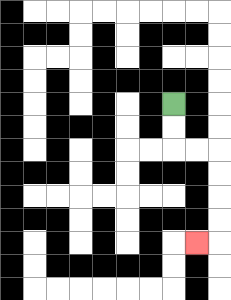{'start': '[7, 4]', 'end': '[8, 10]', 'path_directions': 'D,D,R,R,D,D,D,D,L', 'path_coordinates': '[[7, 4], [7, 5], [7, 6], [8, 6], [9, 6], [9, 7], [9, 8], [9, 9], [9, 10], [8, 10]]'}